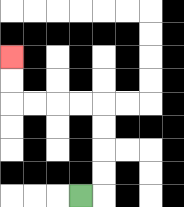{'start': '[3, 8]', 'end': '[0, 2]', 'path_directions': 'R,U,U,U,U,L,L,L,L,U,U', 'path_coordinates': '[[3, 8], [4, 8], [4, 7], [4, 6], [4, 5], [4, 4], [3, 4], [2, 4], [1, 4], [0, 4], [0, 3], [0, 2]]'}